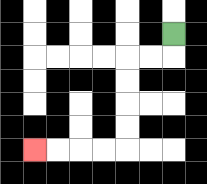{'start': '[7, 1]', 'end': '[1, 6]', 'path_directions': 'D,L,L,D,D,D,D,L,L,L,L', 'path_coordinates': '[[7, 1], [7, 2], [6, 2], [5, 2], [5, 3], [5, 4], [5, 5], [5, 6], [4, 6], [3, 6], [2, 6], [1, 6]]'}